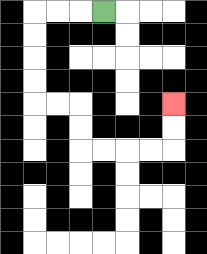{'start': '[4, 0]', 'end': '[7, 4]', 'path_directions': 'L,L,L,D,D,D,D,R,R,D,D,R,R,R,R,U,U', 'path_coordinates': '[[4, 0], [3, 0], [2, 0], [1, 0], [1, 1], [1, 2], [1, 3], [1, 4], [2, 4], [3, 4], [3, 5], [3, 6], [4, 6], [5, 6], [6, 6], [7, 6], [7, 5], [7, 4]]'}